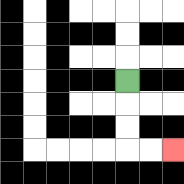{'start': '[5, 3]', 'end': '[7, 6]', 'path_directions': 'D,D,D,R,R', 'path_coordinates': '[[5, 3], [5, 4], [5, 5], [5, 6], [6, 6], [7, 6]]'}